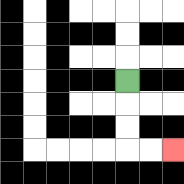{'start': '[5, 3]', 'end': '[7, 6]', 'path_directions': 'D,D,D,R,R', 'path_coordinates': '[[5, 3], [5, 4], [5, 5], [5, 6], [6, 6], [7, 6]]'}